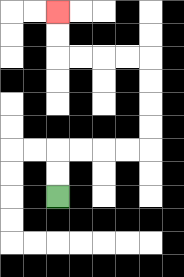{'start': '[2, 8]', 'end': '[2, 0]', 'path_directions': 'U,U,R,R,R,R,U,U,U,U,L,L,L,L,U,U', 'path_coordinates': '[[2, 8], [2, 7], [2, 6], [3, 6], [4, 6], [5, 6], [6, 6], [6, 5], [6, 4], [6, 3], [6, 2], [5, 2], [4, 2], [3, 2], [2, 2], [2, 1], [2, 0]]'}